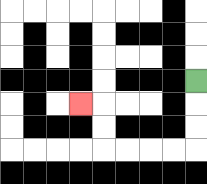{'start': '[8, 3]', 'end': '[3, 4]', 'path_directions': 'D,D,D,L,L,L,L,U,U,L', 'path_coordinates': '[[8, 3], [8, 4], [8, 5], [8, 6], [7, 6], [6, 6], [5, 6], [4, 6], [4, 5], [4, 4], [3, 4]]'}